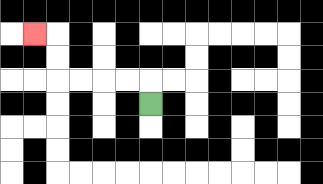{'start': '[6, 4]', 'end': '[1, 1]', 'path_directions': 'U,L,L,L,L,U,U,L', 'path_coordinates': '[[6, 4], [6, 3], [5, 3], [4, 3], [3, 3], [2, 3], [2, 2], [2, 1], [1, 1]]'}